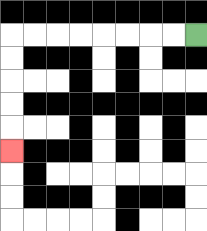{'start': '[8, 1]', 'end': '[0, 6]', 'path_directions': 'L,L,L,L,L,L,L,L,D,D,D,D,D', 'path_coordinates': '[[8, 1], [7, 1], [6, 1], [5, 1], [4, 1], [3, 1], [2, 1], [1, 1], [0, 1], [0, 2], [0, 3], [0, 4], [0, 5], [0, 6]]'}